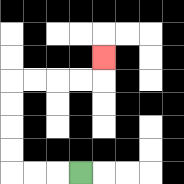{'start': '[3, 7]', 'end': '[4, 2]', 'path_directions': 'L,L,L,U,U,U,U,R,R,R,R,U', 'path_coordinates': '[[3, 7], [2, 7], [1, 7], [0, 7], [0, 6], [0, 5], [0, 4], [0, 3], [1, 3], [2, 3], [3, 3], [4, 3], [4, 2]]'}